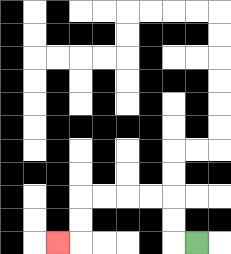{'start': '[8, 10]', 'end': '[2, 10]', 'path_directions': 'L,U,U,L,L,L,L,D,D,L', 'path_coordinates': '[[8, 10], [7, 10], [7, 9], [7, 8], [6, 8], [5, 8], [4, 8], [3, 8], [3, 9], [3, 10], [2, 10]]'}